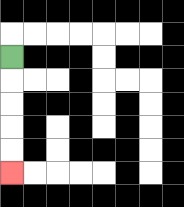{'start': '[0, 2]', 'end': '[0, 7]', 'path_directions': 'D,D,D,D,D', 'path_coordinates': '[[0, 2], [0, 3], [0, 4], [0, 5], [0, 6], [0, 7]]'}